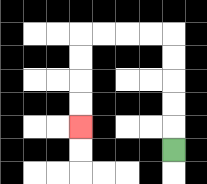{'start': '[7, 6]', 'end': '[3, 5]', 'path_directions': 'U,U,U,U,U,L,L,L,L,D,D,D,D', 'path_coordinates': '[[7, 6], [7, 5], [7, 4], [7, 3], [7, 2], [7, 1], [6, 1], [5, 1], [4, 1], [3, 1], [3, 2], [3, 3], [3, 4], [3, 5]]'}